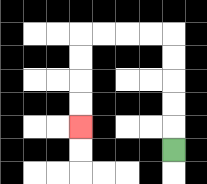{'start': '[7, 6]', 'end': '[3, 5]', 'path_directions': 'U,U,U,U,U,L,L,L,L,D,D,D,D', 'path_coordinates': '[[7, 6], [7, 5], [7, 4], [7, 3], [7, 2], [7, 1], [6, 1], [5, 1], [4, 1], [3, 1], [3, 2], [3, 3], [3, 4], [3, 5]]'}